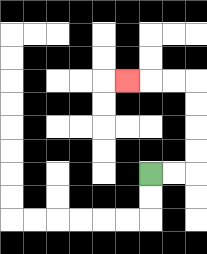{'start': '[6, 7]', 'end': '[5, 3]', 'path_directions': 'R,R,U,U,U,U,L,L,L', 'path_coordinates': '[[6, 7], [7, 7], [8, 7], [8, 6], [8, 5], [8, 4], [8, 3], [7, 3], [6, 3], [5, 3]]'}